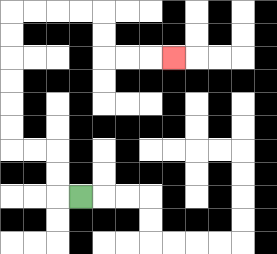{'start': '[3, 8]', 'end': '[7, 2]', 'path_directions': 'L,U,U,L,L,U,U,U,U,U,U,R,R,R,R,D,D,R,R,R', 'path_coordinates': '[[3, 8], [2, 8], [2, 7], [2, 6], [1, 6], [0, 6], [0, 5], [0, 4], [0, 3], [0, 2], [0, 1], [0, 0], [1, 0], [2, 0], [3, 0], [4, 0], [4, 1], [4, 2], [5, 2], [6, 2], [7, 2]]'}